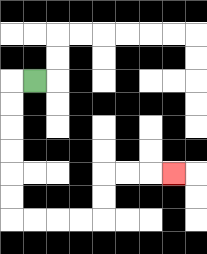{'start': '[1, 3]', 'end': '[7, 7]', 'path_directions': 'L,D,D,D,D,D,D,R,R,R,R,U,U,R,R,R', 'path_coordinates': '[[1, 3], [0, 3], [0, 4], [0, 5], [0, 6], [0, 7], [0, 8], [0, 9], [1, 9], [2, 9], [3, 9], [4, 9], [4, 8], [4, 7], [5, 7], [6, 7], [7, 7]]'}